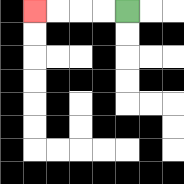{'start': '[5, 0]', 'end': '[1, 0]', 'path_directions': 'L,L,L,L', 'path_coordinates': '[[5, 0], [4, 0], [3, 0], [2, 0], [1, 0]]'}